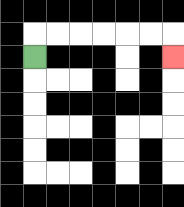{'start': '[1, 2]', 'end': '[7, 2]', 'path_directions': 'U,R,R,R,R,R,R,D', 'path_coordinates': '[[1, 2], [1, 1], [2, 1], [3, 1], [4, 1], [5, 1], [6, 1], [7, 1], [7, 2]]'}